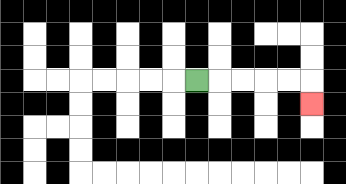{'start': '[8, 3]', 'end': '[13, 4]', 'path_directions': 'R,R,R,R,R,D', 'path_coordinates': '[[8, 3], [9, 3], [10, 3], [11, 3], [12, 3], [13, 3], [13, 4]]'}